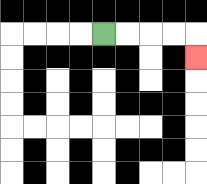{'start': '[4, 1]', 'end': '[8, 2]', 'path_directions': 'R,R,R,R,D', 'path_coordinates': '[[4, 1], [5, 1], [6, 1], [7, 1], [8, 1], [8, 2]]'}